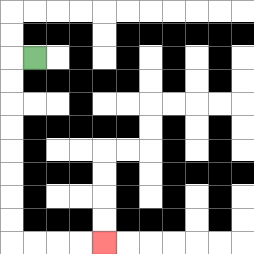{'start': '[1, 2]', 'end': '[4, 10]', 'path_directions': 'L,D,D,D,D,D,D,D,D,R,R,R,R', 'path_coordinates': '[[1, 2], [0, 2], [0, 3], [0, 4], [0, 5], [0, 6], [0, 7], [0, 8], [0, 9], [0, 10], [1, 10], [2, 10], [3, 10], [4, 10]]'}